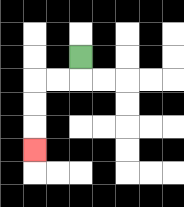{'start': '[3, 2]', 'end': '[1, 6]', 'path_directions': 'D,L,L,D,D,D', 'path_coordinates': '[[3, 2], [3, 3], [2, 3], [1, 3], [1, 4], [1, 5], [1, 6]]'}